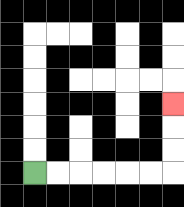{'start': '[1, 7]', 'end': '[7, 4]', 'path_directions': 'R,R,R,R,R,R,U,U,U', 'path_coordinates': '[[1, 7], [2, 7], [3, 7], [4, 7], [5, 7], [6, 7], [7, 7], [7, 6], [7, 5], [7, 4]]'}